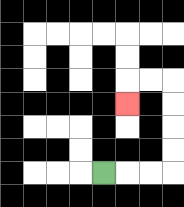{'start': '[4, 7]', 'end': '[5, 4]', 'path_directions': 'R,R,R,U,U,U,U,L,L,D', 'path_coordinates': '[[4, 7], [5, 7], [6, 7], [7, 7], [7, 6], [7, 5], [7, 4], [7, 3], [6, 3], [5, 3], [5, 4]]'}